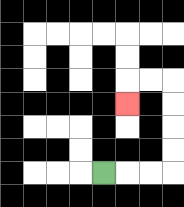{'start': '[4, 7]', 'end': '[5, 4]', 'path_directions': 'R,R,R,U,U,U,U,L,L,D', 'path_coordinates': '[[4, 7], [5, 7], [6, 7], [7, 7], [7, 6], [7, 5], [7, 4], [7, 3], [6, 3], [5, 3], [5, 4]]'}